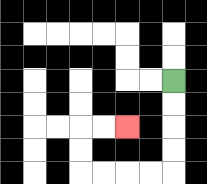{'start': '[7, 3]', 'end': '[5, 5]', 'path_directions': 'D,D,D,D,L,L,L,L,U,U,R,R', 'path_coordinates': '[[7, 3], [7, 4], [7, 5], [7, 6], [7, 7], [6, 7], [5, 7], [4, 7], [3, 7], [3, 6], [3, 5], [4, 5], [5, 5]]'}